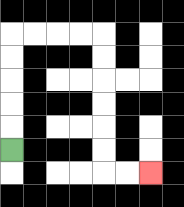{'start': '[0, 6]', 'end': '[6, 7]', 'path_directions': 'U,U,U,U,U,R,R,R,R,D,D,D,D,D,D,R,R', 'path_coordinates': '[[0, 6], [0, 5], [0, 4], [0, 3], [0, 2], [0, 1], [1, 1], [2, 1], [3, 1], [4, 1], [4, 2], [4, 3], [4, 4], [4, 5], [4, 6], [4, 7], [5, 7], [6, 7]]'}